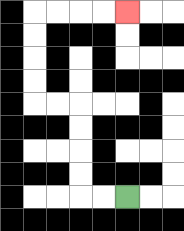{'start': '[5, 8]', 'end': '[5, 0]', 'path_directions': 'L,L,U,U,U,U,L,L,U,U,U,U,R,R,R,R', 'path_coordinates': '[[5, 8], [4, 8], [3, 8], [3, 7], [3, 6], [3, 5], [3, 4], [2, 4], [1, 4], [1, 3], [1, 2], [1, 1], [1, 0], [2, 0], [3, 0], [4, 0], [5, 0]]'}